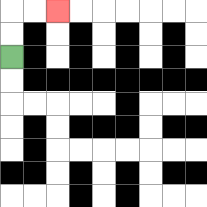{'start': '[0, 2]', 'end': '[2, 0]', 'path_directions': 'U,U,R,R', 'path_coordinates': '[[0, 2], [0, 1], [0, 0], [1, 0], [2, 0]]'}